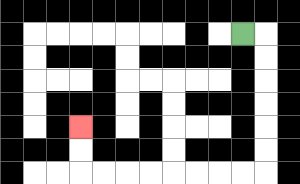{'start': '[10, 1]', 'end': '[3, 5]', 'path_directions': 'R,D,D,D,D,D,D,L,L,L,L,L,L,L,L,U,U', 'path_coordinates': '[[10, 1], [11, 1], [11, 2], [11, 3], [11, 4], [11, 5], [11, 6], [11, 7], [10, 7], [9, 7], [8, 7], [7, 7], [6, 7], [5, 7], [4, 7], [3, 7], [3, 6], [3, 5]]'}